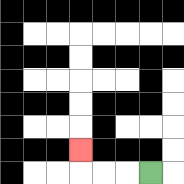{'start': '[6, 7]', 'end': '[3, 6]', 'path_directions': 'L,L,L,U', 'path_coordinates': '[[6, 7], [5, 7], [4, 7], [3, 7], [3, 6]]'}